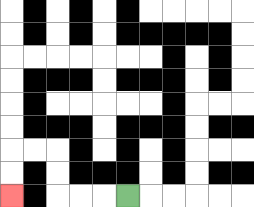{'start': '[5, 8]', 'end': '[0, 8]', 'path_directions': 'L,L,L,U,U,L,L,D,D', 'path_coordinates': '[[5, 8], [4, 8], [3, 8], [2, 8], [2, 7], [2, 6], [1, 6], [0, 6], [0, 7], [0, 8]]'}